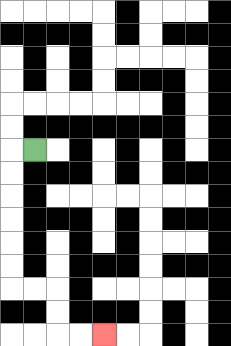{'start': '[1, 6]', 'end': '[4, 14]', 'path_directions': 'L,D,D,D,D,D,D,R,R,D,D,R,R', 'path_coordinates': '[[1, 6], [0, 6], [0, 7], [0, 8], [0, 9], [0, 10], [0, 11], [0, 12], [1, 12], [2, 12], [2, 13], [2, 14], [3, 14], [4, 14]]'}